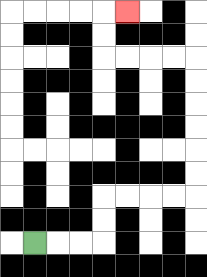{'start': '[1, 10]', 'end': '[5, 0]', 'path_directions': 'R,R,R,U,U,R,R,R,R,U,U,U,U,U,U,L,L,L,L,U,U,R', 'path_coordinates': '[[1, 10], [2, 10], [3, 10], [4, 10], [4, 9], [4, 8], [5, 8], [6, 8], [7, 8], [8, 8], [8, 7], [8, 6], [8, 5], [8, 4], [8, 3], [8, 2], [7, 2], [6, 2], [5, 2], [4, 2], [4, 1], [4, 0], [5, 0]]'}